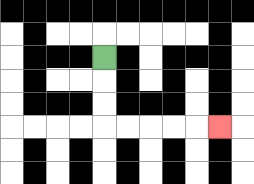{'start': '[4, 2]', 'end': '[9, 5]', 'path_directions': 'D,D,D,R,R,R,R,R', 'path_coordinates': '[[4, 2], [4, 3], [4, 4], [4, 5], [5, 5], [6, 5], [7, 5], [8, 5], [9, 5]]'}